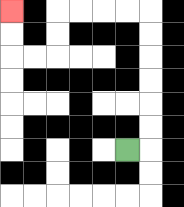{'start': '[5, 6]', 'end': '[0, 0]', 'path_directions': 'R,U,U,U,U,U,U,L,L,L,L,D,D,L,L,U,U', 'path_coordinates': '[[5, 6], [6, 6], [6, 5], [6, 4], [6, 3], [6, 2], [6, 1], [6, 0], [5, 0], [4, 0], [3, 0], [2, 0], [2, 1], [2, 2], [1, 2], [0, 2], [0, 1], [0, 0]]'}